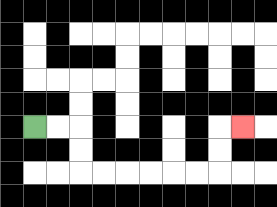{'start': '[1, 5]', 'end': '[10, 5]', 'path_directions': 'R,R,D,D,R,R,R,R,R,R,U,U,R', 'path_coordinates': '[[1, 5], [2, 5], [3, 5], [3, 6], [3, 7], [4, 7], [5, 7], [6, 7], [7, 7], [8, 7], [9, 7], [9, 6], [9, 5], [10, 5]]'}